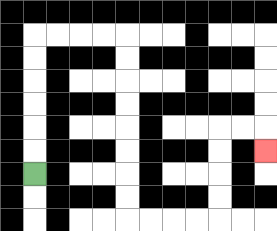{'start': '[1, 7]', 'end': '[11, 6]', 'path_directions': 'U,U,U,U,U,U,R,R,R,R,D,D,D,D,D,D,D,D,R,R,R,R,U,U,U,U,R,R,D', 'path_coordinates': '[[1, 7], [1, 6], [1, 5], [1, 4], [1, 3], [1, 2], [1, 1], [2, 1], [3, 1], [4, 1], [5, 1], [5, 2], [5, 3], [5, 4], [5, 5], [5, 6], [5, 7], [5, 8], [5, 9], [6, 9], [7, 9], [8, 9], [9, 9], [9, 8], [9, 7], [9, 6], [9, 5], [10, 5], [11, 5], [11, 6]]'}